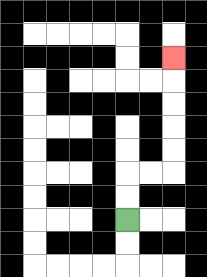{'start': '[5, 9]', 'end': '[7, 2]', 'path_directions': 'U,U,R,R,U,U,U,U,U', 'path_coordinates': '[[5, 9], [5, 8], [5, 7], [6, 7], [7, 7], [7, 6], [7, 5], [7, 4], [7, 3], [7, 2]]'}